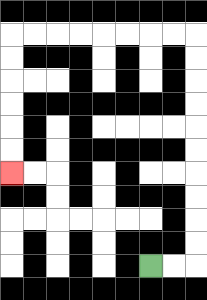{'start': '[6, 11]', 'end': '[0, 7]', 'path_directions': 'R,R,U,U,U,U,U,U,U,U,U,U,L,L,L,L,L,L,L,L,D,D,D,D,D,D', 'path_coordinates': '[[6, 11], [7, 11], [8, 11], [8, 10], [8, 9], [8, 8], [8, 7], [8, 6], [8, 5], [8, 4], [8, 3], [8, 2], [8, 1], [7, 1], [6, 1], [5, 1], [4, 1], [3, 1], [2, 1], [1, 1], [0, 1], [0, 2], [0, 3], [0, 4], [0, 5], [0, 6], [0, 7]]'}